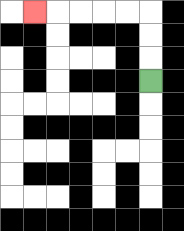{'start': '[6, 3]', 'end': '[1, 0]', 'path_directions': 'U,U,U,L,L,L,L,L', 'path_coordinates': '[[6, 3], [6, 2], [6, 1], [6, 0], [5, 0], [4, 0], [3, 0], [2, 0], [1, 0]]'}